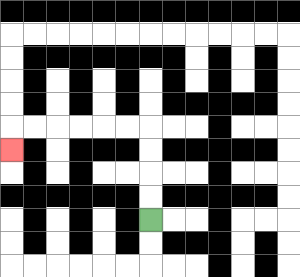{'start': '[6, 9]', 'end': '[0, 6]', 'path_directions': 'U,U,U,U,L,L,L,L,L,L,D', 'path_coordinates': '[[6, 9], [6, 8], [6, 7], [6, 6], [6, 5], [5, 5], [4, 5], [3, 5], [2, 5], [1, 5], [0, 5], [0, 6]]'}